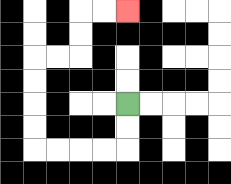{'start': '[5, 4]', 'end': '[5, 0]', 'path_directions': 'D,D,L,L,L,L,U,U,U,U,R,R,U,U,R,R', 'path_coordinates': '[[5, 4], [5, 5], [5, 6], [4, 6], [3, 6], [2, 6], [1, 6], [1, 5], [1, 4], [1, 3], [1, 2], [2, 2], [3, 2], [3, 1], [3, 0], [4, 0], [5, 0]]'}